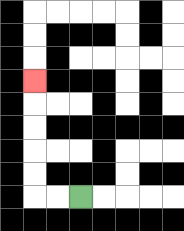{'start': '[3, 8]', 'end': '[1, 3]', 'path_directions': 'L,L,U,U,U,U,U', 'path_coordinates': '[[3, 8], [2, 8], [1, 8], [1, 7], [1, 6], [1, 5], [1, 4], [1, 3]]'}